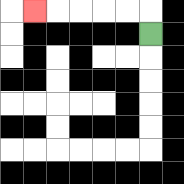{'start': '[6, 1]', 'end': '[1, 0]', 'path_directions': 'U,L,L,L,L,L', 'path_coordinates': '[[6, 1], [6, 0], [5, 0], [4, 0], [3, 0], [2, 0], [1, 0]]'}